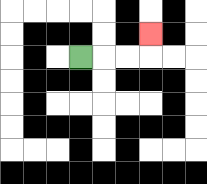{'start': '[3, 2]', 'end': '[6, 1]', 'path_directions': 'R,R,R,U', 'path_coordinates': '[[3, 2], [4, 2], [5, 2], [6, 2], [6, 1]]'}